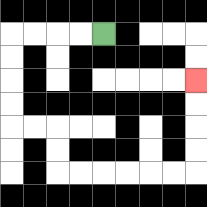{'start': '[4, 1]', 'end': '[8, 3]', 'path_directions': 'L,L,L,L,D,D,D,D,R,R,D,D,R,R,R,R,R,R,U,U,U,U', 'path_coordinates': '[[4, 1], [3, 1], [2, 1], [1, 1], [0, 1], [0, 2], [0, 3], [0, 4], [0, 5], [1, 5], [2, 5], [2, 6], [2, 7], [3, 7], [4, 7], [5, 7], [6, 7], [7, 7], [8, 7], [8, 6], [8, 5], [8, 4], [8, 3]]'}